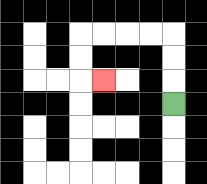{'start': '[7, 4]', 'end': '[4, 3]', 'path_directions': 'U,U,U,L,L,L,L,D,D,R', 'path_coordinates': '[[7, 4], [7, 3], [7, 2], [7, 1], [6, 1], [5, 1], [4, 1], [3, 1], [3, 2], [3, 3], [4, 3]]'}